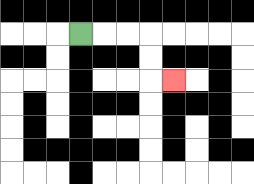{'start': '[3, 1]', 'end': '[7, 3]', 'path_directions': 'R,R,R,D,D,R', 'path_coordinates': '[[3, 1], [4, 1], [5, 1], [6, 1], [6, 2], [6, 3], [7, 3]]'}